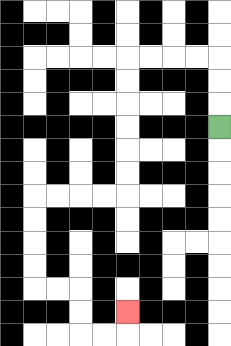{'start': '[9, 5]', 'end': '[5, 13]', 'path_directions': 'U,U,U,L,L,L,L,D,D,D,D,D,D,L,L,L,L,D,D,D,D,R,R,D,D,R,R,U', 'path_coordinates': '[[9, 5], [9, 4], [9, 3], [9, 2], [8, 2], [7, 2], [6, 2], [5, 2], [5, 3], [5, 4], [5, 5], [5, 6], [5, 7], [5, 8], [4, 8], [3, 8], [2, 8], [1, 8], [1, 9], [1, 10], [1, 11], [1, 12], [2, 12], [3, 12], [3, 13], [3, 14], [4, 14], [5, 14], [5, 13]]'}